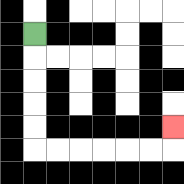{'start': '[1, 1]', 'end': '[7, 5]', 'path_directions': 'D,D,D,D,D,R,R,R,R,R,R,U', 'path_coordinates': '[[1, 1], [1, 2], [1, 3], [1, 4], [1, 5], [1, 6], [2, 6], [3, 6], [4, 6], [5, 6], [6, 6], [7, 6], [7, 5]]'}